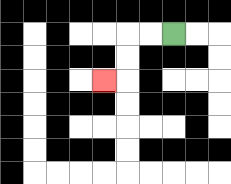{'start': '[7, 1]', 'end': '[4, 3]', 'path_directions': 'L,L,D,D,L', 'path_coordinates': '[[7, 1], [6, 1], [5, 1], [5, 2], [5, 3], [4, 3]]'}